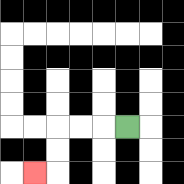{'start': '[5, 5]', 'end': '[1, 7]', 'path_directions': 'L,L,L,D,D,L', 'path_coordinates': '[[5, 5], [4, 5], [3, 5], [2, 5], [2, 6], [2, 7], [1, 7]]'}